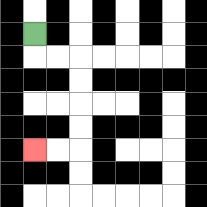{'start': '[1, 1]', 'end': '[1, 6]', 'path_directions': 'D,R,R,D,D,D,D,L,L', 'path_coordinates': '[[1, 1], [1, 2], [2, 2], [3, 2], [3, 3], [3, 4], [3, 5], [3, 6], [2, 6], [1, 6]]'}